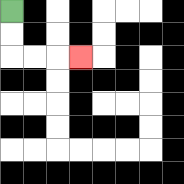{'start': '[0, 0]', 'end': '[3, 2]', 'path_directions': 'D,D,R,R,R', 'path_coordinates': '[[0, 0], [0, 1], [0, 2], [1, 2], [2, 2], [3, 2]]'}